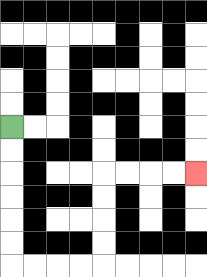{'start': '[0, 5]', 'end': '[8, 7]', 'path_directions': 'D,D,D,D,D,D,R,R,R,R,U,U,U,U,R,R,R,R', 'path_coordinates': '[[0, 5], [0, 6], [0, 7], [0, 8], [0, 9], [0, 10], [0, 11], [1, 11], [2, 11], [3, 11], [4, 11], [4, 10], [4, 9], [4, 8], [4, 7], [5, 7], [6, 7], [7, 7], [8, 7]]'}